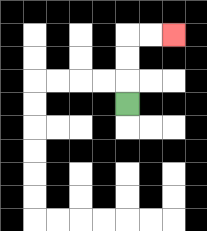{'start': '[5, 4]', 'end': '[7, 1]', 'path_directions': 'U,U,U,R,R', 'path_coordinates': '[[5, 4], [5, 3], [5, 2], [5, 1], [6, 1], [7, 1]]'}